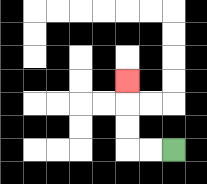{'start': '[7, 6]', 'end': '[5, 3]', 'path_directions': 'L,L,U,U,U', 'path_coordinates': '[[7, 6], [6, 6], [5, 6], [5, 5], [5, 4], [5, 3]]'}